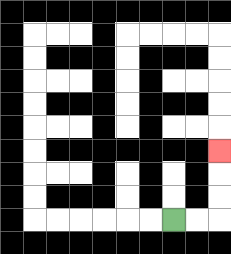{'start': '[7, 9]', 'end': '[9, 6]', 'path_directions': 'R,R,U,U,U', 'path_coordinates': '[[7, 9], [8, 9], [9, 9], [9, 8], [9, 7], [9, 6]]'}